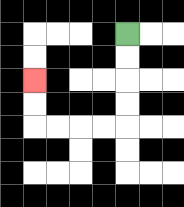{'start': '[5, 1]', 'end': '[1, 3]', 'path_directions': 'D,D,D,D,L,L,L,L,U,U', 'path_coordinates': '[[5, 1], [5, 2], [5, 3], [5, 4], [5, 5], [4, 5], [3, 5], [2, 5], [1, 5], [1, 4], [1, 3]]'}